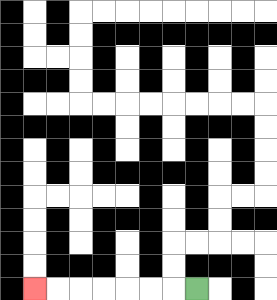{'start': '[8, 12]', 'end': '[1, 12]', 'path_directions': 'L,L,L,L,L,L,L', 'path_coordinates': '[[8, 12], [7, 12], [6, 12], [5, 12], [4, 12], [3, 12], [2, 12], [1, 12]]'}